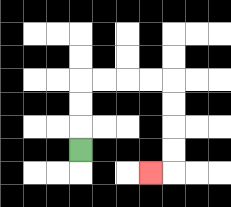{'start': '[3, 6]', 'end': '[6, 7]', 'path_directions': 'U,U,U,R,R,R,R,D,D,D,D,L', 'path_coordinates': '[[3, 6], [3, 5], [3, 4], [3, 3], [4, 3], [5, 3], [6, 3], [7, 3], [7, 4], [7, 5], [7, 6], [7, 7], [6, 7]]'}